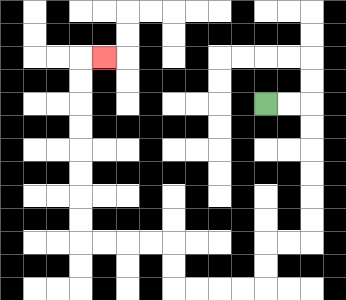{'start': '[11, 4]', 'end': '[4, 2]', 'path_directions': 'R,R,D,D,D,D,D,D,L,L,D,D,L,L,L,L,U,U,L,L,L,L,U,U,U,U,U,U,U,U,R', 'path_coordinates': '[[11, 4], [12, 4], [13, 4], [13, 5], [13, 6], [13, 7], [13, 8], [13, 9], [13, 10], [12, 10], [11, 10], [11, 11], [11, 12], [10, 12], [9, 12], [8, 12], [7, 12], [7, 11], [7, 10], [6, 10], [5, 10], [4, 10], [3, 10], [3, 9], [3, 8], [3, 7], [3, 6], [3, 5], [3, 4], [3, 3], [3, 2], [4, 2]]'}